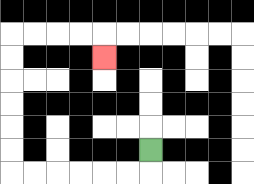{'start': '[6, 6]', 'end': '[4, 2]', 'path_directions': 'D,L,L,L,L,L,L,U,U,U,U,U,U,R,R,R,R,D', 'path_coordinates': '[[6, 6], [6, 7], [5, 7], [4, 7], [3, 7], [2, 7], [1, 7], [0, 7], [0, 6], [0, 5], [0, 4], [0, 3], [0, 2], [0, 1], [1, 1], [2, 1], [3, 1], [4, 1], [4, 2]]'}